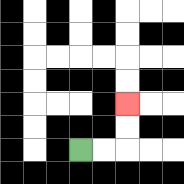{'start': '[3, 6]', 'end': '[5, 4]', 'path_directions': 'R,R,U,U', 'path_coordinates': '[[3, 6], [4, 6], [5, 6], [5, 5], [5, 4]]'}